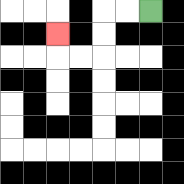{'start': '[6, 0]', 'end': '[2, 1]', 'path_directions': 'L,L,D,D,L,L,U', 'path_coordinates': '[[6, 0], [5, 0], [4, 0], [4, 1], [4, 2], [3, 2], [2, 2], [2, 1]]'}